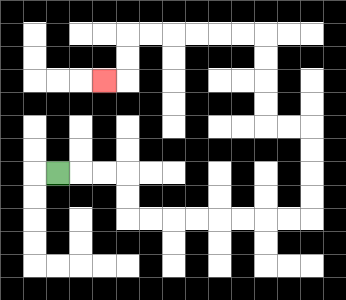{'start': '[2, 7]', 'end': '[4, 3]', 'path_directions': 'R,R,R,D,D,R,R,R,R,R,R,R,R,U,U,U,U,L,L,U,U,U,U,L,L,L,L,L,L,D,D,L', 'path_coordinates': '[[2, 7], [3, 7], [4, 7], [5, 7], [5, 8], [5, 9], [6, 9], [7, 9], [8, 9], [9, 9], [10, 9], [11, 9], [12, 9], [13, 9], [13, 8], [13, 7], [13, 6], [13, 5], [12, 5], [11, 5], [11, 4], [11, 3], [11, 2], [11, 1], [10, 1], [9, 1], [8, 1], [7, 1], [6, 1], [5, 1], [5, 2], [5, 3], [4, 3]]'}